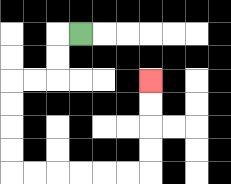{'start': '[3, 1]', 'end': '[6, 3]', 'path_directions': 'L,D,D,L,L,D,D,D,D,R,R,R,R,R,R,U,U,U,U', 'path_coordinates': '[[3, 1], [2, 1], [2, 2], [2, 3], [1, 3], [0, 3], [0, 4], [0, 5], [0, 6], [0, 7], [1, 7], [2, 7], [3, 7], [4, 7], [5, 7], [6, 7], [6, 6], [6, 5], [6, 4], [6, 3]]'}